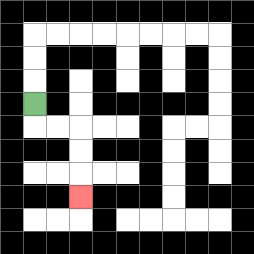{'start': '[1, 4]', 'end': '[3, 8]', 'path_directions': 'D,R,R,D,D,D', 'path_coordinates': '[[1, 4], [1, 5], [2, 5], [3, 5], [3, 6], [3, 7], [3, 8]]'}